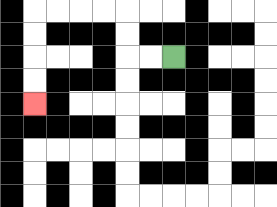{'start': '[7, 2]', 'end': '[1, 4]', 'path_directions': 'L,L,U,U,L,L,L,L,D,D,D,D', 'path_coordinates': '[[7, 2], [6, 2], [5, 2], [5, 1], [5, 0], [4, 0], [3, 0], [2, 0], [1, 0], [1, 1], [1, 2], [1, 3], [1, 4]]'}